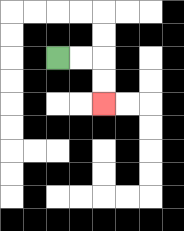{'start': '[2, 2]', 'end': '[4, 4]', 'path_directions': 'R,R,D,D', 'path_coordinates': '[[2, 2], [3, 2], [4, 2], [4, 3], [4, 4]]'}